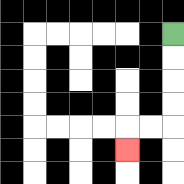{'start': '[7, 1]', 'end': '[5, 6]', 'path_directions': 'D,D,D,D,L,L,D', 'path_coordinates': '[[7, 1], [7, 2], [7, 3], [7, 4], [7, 5], [6, 5], [5, 5], [5, 6]]'}